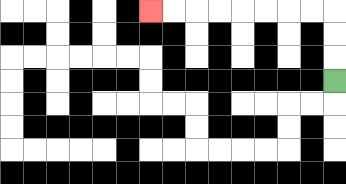{'start': '[14, 3]', 'end': '[6, 0]', 'path_directions': 'U,U,U,L,L,L,L,L,L,L,L', 'path_coordinates': '[[14, 3], [14, 2], [14, 1], [14, 0], [13, 0], [12, 0], [11, 0], [10, 0], [9, 0], [8, 0], [7, 0], [6, 0]]'}